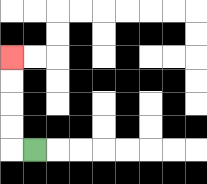{'start': '[1, 6]', 'end': '[0, 2]', 'path_directions': 'L,U,U,U,U', 'path_coordinates': '[[1, 6], [0, 6], [0, 5], [0, 4], [0, 3], [0, 2]]'}